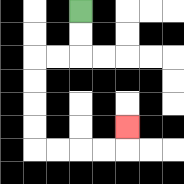{'start': '[3, 0]', 'end': '[5, 5]', 'path_directions': 'D,D,L,L,D,D,D,D,R,R,R,R,U', 'path_coordinates': '[[3, 0], [3, 1], [3, 2], [2, 2], [1, 2], [1, 3], [1, 4], [1, 5], [1, 6], [2, 6], [3, 6], [4, 6], [5, 6], [5, 5]]'}